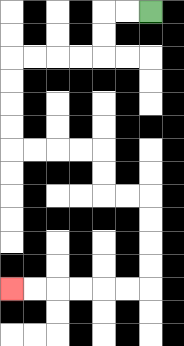{'start': '[6, 0]', 'end': '[0, 12]', 'path_directions': 'L,L,D,D,L,L,L,L,D,D,D,D,R,R,R,R,D,D,R,R,D,D,D,D,L,L,L,L,L,L', 'path_coordinates': '[[6, 0], [5, 0], [4, 0], [4, 1], [4, 2], [3, 2], [2, 2], [1, 2], [0, 2], [0, 3], [0, 4], [0, 5], [0, 6], [1, 6], [2, 6], [3, 6], [4, 6], [4, 7], [4, 8], [5, 8], [6, 8], [6, 9], [6, 10], [6, 11], [6, 12], [5, 12], [4, 12], [3, 12], [2, 12], [1, 12], [0, 12]]'}